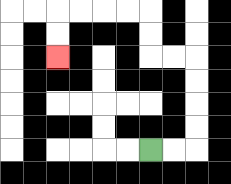{'start': '[6, 6]', 'end': '[2, 2]', 'path_directions': 'R,R,U,U,U,U,L,L,U,U,L,L,L,L,D,D', 'path_coordinates': '[[6, 6], [7, 6], [8, 6], [8, 5], [8, 4], [8, 3], [8, 2], [7, 2], [6, 2], [6, 1], [6, 0], [5, 0], [4, 0], [3, 0], [2, 0], [2, 1], [2, 2]]'}